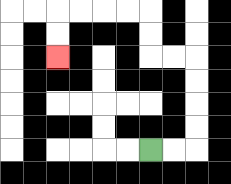{'start': '[6, 6]', 'end': '[2, 2]', 'path_directions': 'R,R,U,U,U,U,L,L,U,U,L,L,L,L,D,D', 'path_coordinates': '[[6, 6], [7, 6], [8, 6], [8, 5], [8, 4], [8, 3], [8, 2], [7, 2], [6, 2], [6, 1], [6, 0], [5, 0], [4, 0], [3, 0], [2, 0], [2, 1], [2, 2]]'}